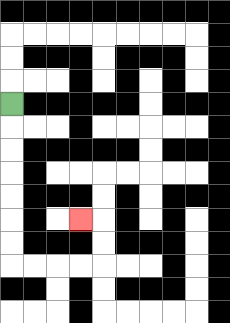{'start': '[0, 4]', 'end': '[3, 9]', 'path_directions': 'D,D,D,D,D,D,D,R,R,R,R,U,U,L', 'path_coordinates': '[[0, 4], [0, 5], [0, 6], [0, 7], [0, 8], [0, 9], [0, 10], [0, 11], [1, 11], [2, 11], [3, 11], [4, 11], [4, 10], [4, 9], [3, 9]]'}